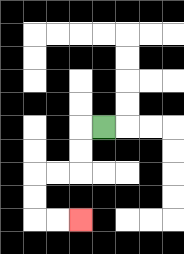{'start': '[4, 5]', 'end': '[3, 9]', 'path_directions': 'L,D,D,L,L,D,D,R,R', 'path_coordinates': '[[4, 5], [3, 5], [3, 6], [3, 7], [2, 7], [1, 7], [1, 8], [1, 9], [2, 9], [3, 9]]'}